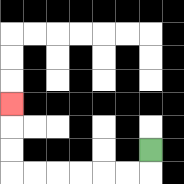{'start': '[6, 6]', 'end': '[0, 4]', 'path_directions': 'D,L,L,L,L,L,L,U,U,U', 'path_coordinates': '[[6, 6], [6, 7], [5, 7], [4, 7], [3, 7], [2, 7], [1, 7], [0, 7], [0, 6], [0, 5], [0, 4]]'}